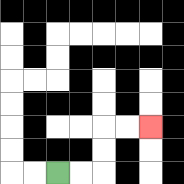{'start': '[2, 7]', 'end': '[6, 5]', 'path_directions': 'R,R,U,U,R,R', 'path_coordinates': '[[2, 7], [3, 7], [4, 7], [4, 6], [4, 5], [5, 5], [6, 5]]'}